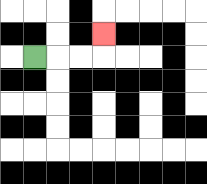{'start': '[1, 2]', 'end': '[4, 1]', 'path_directions': 'R,R,R,U', 'path_coordinates': '[[1, 2], [2, 2], [3, 2], [4, 2], [4, 1]]'}